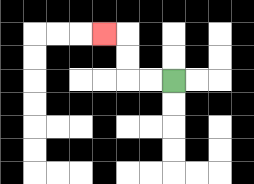{'start': '[7, 3]', 'end': '[4, 1]', 'path_directions': 'L,L,U,U,L', 'path_coordinates': '[[7, 3], [6, 3], [5, 3], [5, 2], [5, 1], [4, 1]]'}